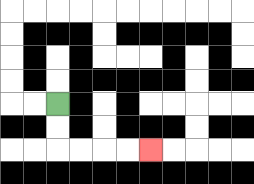{'start': '[2, 4]', 'end': '[6, 6]', 'path_directions': 'D,D,R,R,R,R', 'path_coordinates': '[[2, 4], [2, 5], [2, 6], [3, 6], [4, 6], [5, 6], [6, 6]]'}